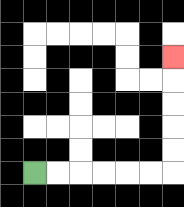{'start': '[1, 7]', 'end': '[7, 2]', 'path_directions': 'R,R,R,R,R,R,U,U,U,U,U', 'path_coordinates': '[[1, 7], [2, 7], [3, 7], [4, 7], [5, 7], [6, 7], [7, 7], [7, 6], [7, 5], [7, 4], [7, 3], [7, 2]]'}